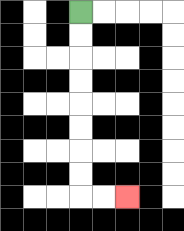{'start': '[3, 0]', 'end': '[5, 8]', 'path_directions': 'D,D,D,D,D,D,D,D,R,R', 'path_coordinates': '[[3, 0], [3, 1], [3, 2], [3, 3], [3, 4], [3, 5], [3, 6], [3, 7], [3, 8], [4, 8], [5, 8]]'}